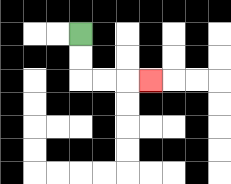{'start': '[3, 1]', 'end': '[6, 3]', 'path_directions': 'D,D,R,R,R', 'path_coordinates': '[[3, 1], [3, 2], [3, 3], [4, 3], [5, 3], [6, 3]]'}